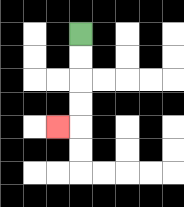{'start': '[3, 1]', 'end': '[2, 5]', 'path_directions': 'D,D,D,D,L', 'path_coordinates': '[[3, 1], [3, 2], [3, 3], [3, 4], [3, 5], [2, 5]]'}